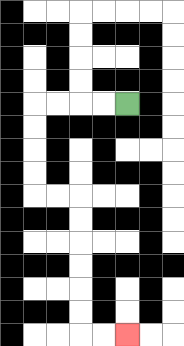{'start': '[5, 4]', 'end': '[5, 14]', 'path_directions': 'L,L,L,L,D,D,D,D,R,R,D,D,D,D,D,D,R,R', 'path_coordinates': '[[5, 4], [4, 4], [3, 4], [2, 4], [1, 4], [1, 5], [1, 6], [1, 7], [1, 8], [2, 8], [3, 8], [3, 9], [3, 10], [3, 11], [3, 12], [3, 13], [3, 14], [4, 14], [5, 14]]'}